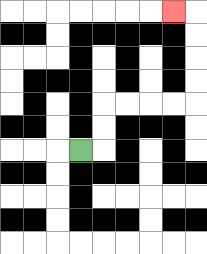{'start': '[3, 6]', 'end': '[7, 0]', 'path_directions': 'R,U,U,R,R,R,R,U,U,U,U,L', 'path_coordinates': '[[3, 6], [4, 6], [4, 5], [4, 4], [5, 4], [6, 4], [7, 4], [8, 4], [8, 3], [8, 2], [8, 1], [8, 0], [7, 0]]'}